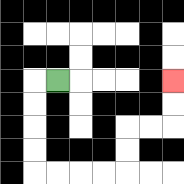{'start': '[2, 3]', 'end': '[7, 3]', 'path_directions': 'L,D,D,D,D,R,R,R,R,U,U,R,R,U,U', 'path_coordinates': '[[2, 3], [1, 3], [1, 4], [1, 5], [1, 6], [1, 7], [2, 7], [3, 7], [4, 7], [5, 7], [5, 6], [5, 5], [6, 5], [7, 5], [7, 4], [7, 3]]'}